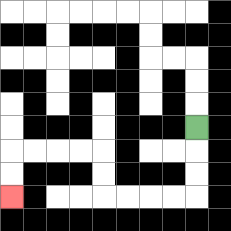{'start': '[8, 5]', 'end': '[0, 8]', 'path_directions': 'D,D,D,L,L,L,L,U,U,L,L,L,L,D,D', 'path_coordinates': '[[8, 5], [8, 6], [8, 7], [8, 8], [7, 8], [6, 8], [5, 8], [4, 8], [4, 7], [4, 6], [3, 6], [2, 6], [1, 6], [0, 6], [0, 7], [0, 8]]'}